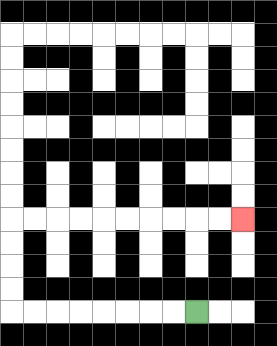{'start': '[8, 13]', 'end': '[10, 9]', 'path_directions': 'L,L,L,L,L,L,L,L,U,U,U,U,R,R,R,R,R,R,R,R,R,R', 'path_coordinates': '[[8, 13], [7, 13], [6, 13], [5, 13], [4, 13], [3, 13], [2, 13], [1, 13], [0, 13], [0, 12], [0, 11], [0, 10], [0, 9], [1, 9], [2, 9], [3, 9], [4, 9], [5, 9], [6, 9], [7, 9], [8, 9], [9, 9], [10, 9]]'}